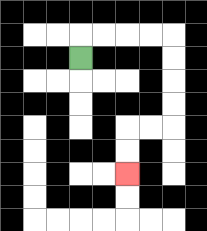{'start': '[3, 2]', 'end': '[5, 7]', 'path_directions': 'U,R,R,R,R,D,D,D,D,L,L,D,D', 'path_coordinates': '[[3, 2], [3, 1], [4, 1], [5, 1], [6, 1], [7, 1], [7, 2], [7, 3], [7, 4], [7, 5], [6, 5], [5, 5], [5, 6], [5, 7]]'}